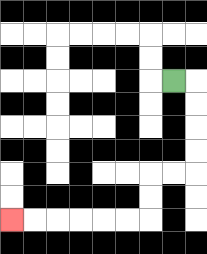{'start': '[7, 3]', 'end': '[0, 9]', 'path_directions': 'R,D,D,D,D,L,L,D,D,L,L,L,L,L,L', 'path_coordinates': '[[7, 3], [8, 3], [8, 4], [8, 5], [8, 6], [8, 7], [7, 7], [6, 7], [6, 8], [6, 9], [5, 9], [4, 9], [3, 9], [2, 9], [1, 9], [0, 9]]'}